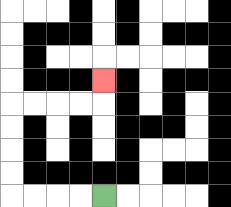{'start': '[4, 8]', 'end': '[4, 3]', 'path_directions': 'L,L,L,L,U,U,U,U,R,R,R,R,U', 'path_coordinates': '[[4, 8], [3, 8], [2, 8], [1, 8], [0, 8], [0, 7], [0, 6], [0, 5], [0, 4], [1, 4], [2, 4], [3, 4], [4, 4], [4, 3]]'}